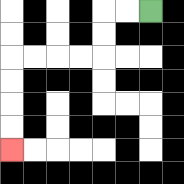{'start': '[6, 0]', 'end': '[0, 6]', 'path_directions': 'L,L,D,D,L,L,L,L,D,D,D,D', 'path_coordinates': '[[6, 0], [5, 0], [4, 0], [4, 1], [4, 2], [3, 2], [2, 2], [1, 2], [0, 2], [0, 3], [0, 4], [0, 5], [0, 6]]'}